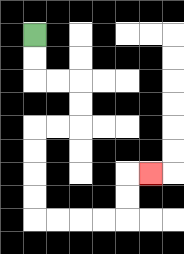{'start': '[1, 1]', 'end': '[6, 7]', 'path_directions': 'D,D,R,R,D,D,L,L,D,D,D,D,R,R,R,R,U,U,R', 'path_coordinates': '[[1, 1], [1, 2], [1, 3], [2, 3], [3, 3], [3, 4], [3, 5], [2, 5], [1, 5], [1, 6], [1, 7], [1, 8], [1, 9], [2, 9], [3, 9], [4, 9], [5, 9], [5, 8], [5, 7], [6, 7]]'}